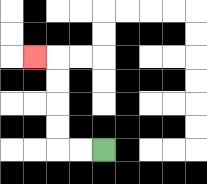{'start': '[4, 6]', 'end': '[1, 2]', 'path_directions': 'L,L,U,U,U,U,L', 'path_coordinates': '[[4, 6], [3, 6], [2, 6], [2, 5], [2, 4], [2, 3], [2, 2], [1, 2]]'}